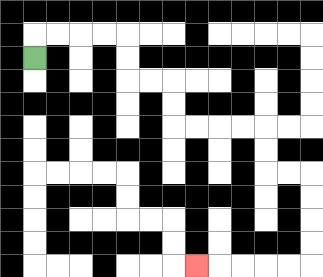{'start': '[1, 2]', 'end': '[8, 11]', 'path_directions': 'U,R,R,R,R,D,D,R,R,D,D,R,R,R,R,D,D,R,R,D,D,D,D,L,L,L,L,L', 'path_coordinates': '[[1, 2], [1, 1], [2, 1], [3, 1], [4, 1], [5, 1], [5, 2], [5, 3], [6, 3], [7, 3], [7, 4], [7, 5], [8, 5], [9, 5], [10, 5], [11, 5], [11, 6], [11, 7], [12, 7], [13, 7], [13, 8], [13, 9], [13, 10], [13, 11], [12, 11], [11, 11], [10, 11], [9, 11], [8, 11]]'}